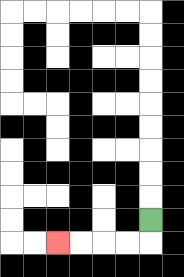{'start': '[6, 9]', 'end': '[2, 10]', 'path_directions': 'D,L,L,L,L', 'path_coordinates': '[[6, 9], [6, 10], [5, 10], [4, 10], [3, 10], [2, 10]]'}